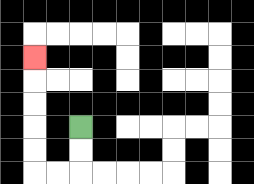{'start': '[3, 5]', 'end': '[1, 2]', 'path_directions': 'D,D,L,L,U,U,U,U,U', 'path_coordinates': '[[3, 5], [3, 6], [3, 7], [2, 7], [1, 7], [1, 6], [1, 5], [1, 4], [1, 3], [1, 2]]'}